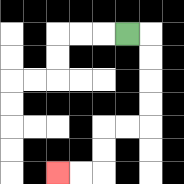{'start': '[5, 1]', 'end': '[2, 7]', 'path_directions': 'R,D,D,D,D,L,L,D,D,L,L', 'path_coordinates': '[[5, 1], [6, 1], [6, 2], [6, 3], [6, 4], [6, 5], [5, 5], [4, 5], [4, 6], [4, 7], [3, 7], [2, 7]]'}